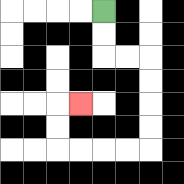{'start': '[4, 0]', 'end': '[3, 4]', 'path_directions': 'D,D,R,R,D,D,D,D,L,L,L,L,U,U,R', 'path_coordinates': '[[4, 0], [4, 1], [4, 2], [5, 2], [6, 2], [6, 3], [6, 4], [6, 5], [6, 6], [5, 6], [4, 6], [3, 6], [2, 6], [2, 5], [2, 4], [3, 4]]'}